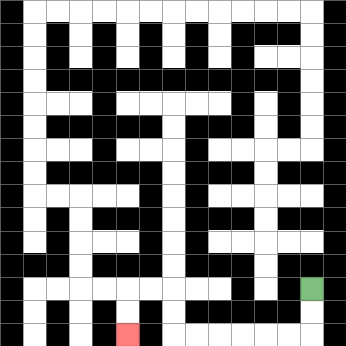{'start': '[13, 12]', 'end': '[5, 14]', 'path_directions': 'D,D,L,L,L,L,L,L,U,U,L,L,D,D', 'path_coordinates': '[[13, 12], [13, 13], [13, 14], [12, 14], [11, 14], [10, 14], [9, 14], [8, 14], [7, 14], [7, 13], [7, 12], [6, 12], [5, 12], [5, 13], [5, 14]]'}